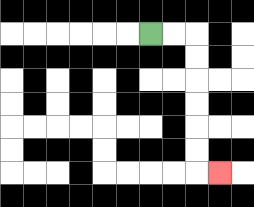{'start': '[6, 1]', 'end': '[9, 7]', 'path_directions': 'R,R,D,D,D,D,D,D,R', 'path_coordinates': '[[6, 1], [7, 1], [8, 1], [8, 2], [8, 3], [8, 4], [8, 5], [8, 6], [8, 7], [9, 7]]'}